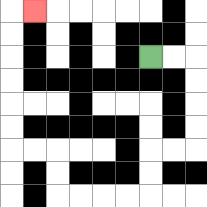{'start': '[6, 2]', 'end': '[1, 0]', 'path_directions': 'R,R,D,D,D,D,L,L,D,D,L,L,L,L,U,U,L,L,U,U,U,U,U,U,R', 'path_coordinates': '[[6, 2], [7, 2], [8, 2], [8, 3], [8, 4], [8, 5], [8, 6], [7, 6], [6, 6], [6, 7], [6, 8], [5, 8], [4, 8], [3, 8], [2, 8], [2, 7], [2, 6], [1, 6], [0, 6], [0, 5], [0, 4], [0, 3], [0, 2], [0, 1], [0, 0], [1, 0]]'}